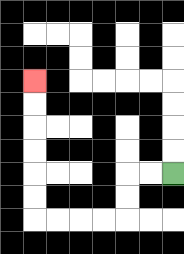{'start': '[7, 7]', 'end': '[1, 3]', 'path_directions': 'L,L,D,D,L,L,L,L,U,U,U,U,U,U', 'path_coordinates': '[[7, 7], [6, 7], [5, 7], [5, 8], [5, 9], [4, 9], [3, 9], [2, 9], [1, 9], [1, 8], [1, 7], [1, 6], [1, 5], [1, 4], [1, 3]]'}